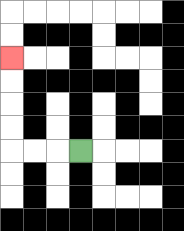{'start': '[3, 6]', 'end': '[0, 2]', 'path_directions': 'L,L,L,U,U,U,U', 'path_coordinates': '[[3, 6], [2, 6], [1, 6], [0, 6], [0, 5], [0, 4], [0, 3], [0, 2]]'}